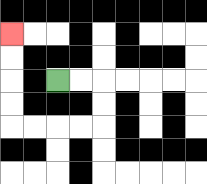{'start': '[2, 3]', 'end': '[0, 1]', 'path_directions': 'R,R,D,D,L,L,L,L,U,U,U,U', 'path_coordinates': '[[2, 3], [3, 3], [4, 3], [4, 4], [4, 5], [3, 5], [2, 5], [1, 5], [0, 5], [0, 4], [0, 3], [0, 2], [0, 1]]'}